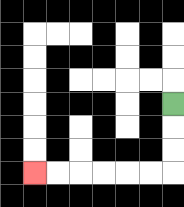{'start': '[7, 4]', 'end': '[1, 7]', 'path_directions': 'D,D,D,L,L,L,L,L,L', 'path_coordinates': '[[7, 4], [7, 5], [7, 6], [7, 7], [6, 7], [5, 7], [4, 7], [3, 7], [2, 7], [1, 7]]'}